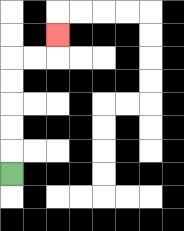{'start': '[0, 7]', 'end': '[2, 1]', 'path_directions': 'U,U,U,U,U,R,R,U', 'path_coordinates': '[[0, 7], [0, 6], [0, 5], [0, 4], [0, 3], [0, 2], [1, 2], [2, 2], [2, 1]]'}